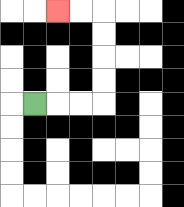{'start': '[1, 4]', 'end': '[2, 0]', 'path_directions': 'R,R,R,U,U,U,U,L,L', 'path_coordinates': '[[1, 4], [2, 4], [3, 4], [4, 4], [4, 3], [4, 2], [4, 1], [4, 0], [3, 0], [2, 0]]'}